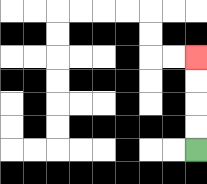{'start': '[8, 6]', 'end': '[8, 2]', 'path_directions': 'U,U,U,U', 'path_coordinates': '[[8, 6], [8, 5], [8, 4], [8, 3], [8, 2]]'}